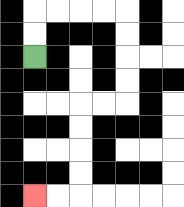{'start': '[1, 2]', 'end': '[1, 8]', 'path_directions': 'U,U,R,R,R,R,D,D,D,D,L,L,D,D,D,D,L,L', 'path_coordinates': '[[1, 2], [1, 1], [1, 0], [2, 0], [3, 0], [4, 0], [5, 0], [5, 1], [5, 2], [5, 3], [5, 4], [4, 4], [3, 4], [3, 5], [3, 6], [3, 7], [3, 8], [2, 8], [1, 8]]'}